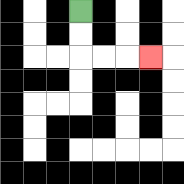{'start': '[3, 0]', 'end': '[6, 2]', 'path_directions': 'D,D,R,R,R', 'path_coordinates': '[[3, 0], [3, 1], [3, 2], [4, 2], [5, 2], [6, 2]]'}